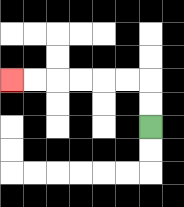{'start': '[6, 5]', 'end': '[0, 3]', 'path_directions': 'U,U,L,L,L,L,L,L', 'path_coordinates': '[[6, 5], [6, 4], [6, 3], [5, 3], [4, 3], [3, 3], [2, 3], [1, 3], [0, 3]]'}